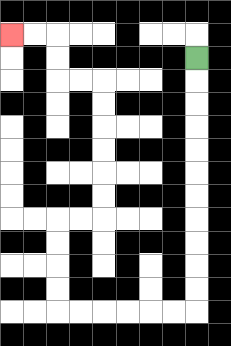{'start': '[8, 2]', 'end': '[0, 1]', 'path_directions': 'D,D,D,D,D,D,D,D,D,D,D,L,L,L,L,L,L,U,U,U,U,R,R,U,U,U,U,U,U,L,L,U,U,L,L', 'path_coordinates': '[[8, 2], [8, 3], [8, 4], [8, 5], [8, 6], [8, 7], [8, 8], [8, 9], [8, 10], [8, 11], [8, 12], [8, 13], [7, 13], [6, 13], [5, 13], [4, 13], [3, 13], [2, 13], [2, 12], [2, 11], [2, 10], [2, 9], [3, 9], [4, 9], [4, 8], [4, 7], [4, 6], [4, 5], [4, 4], [4, 3], [3, 3], [2, 3], [2, 2], [2, 1], [1, 1], [0, 1]]'}